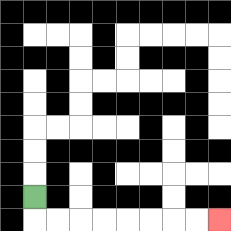{'start': '[1, 8]', 'end': '[9, 9]', 'path_directions': 'D,R,R,R,R,R,R,R,R', 'path_coordinates': '[[1, 8], [1, 9], [2, 9], [3, 9], [4, 9], [5, 9], [6, 9], [7, 9], [8, 9], [9, 9]]'}